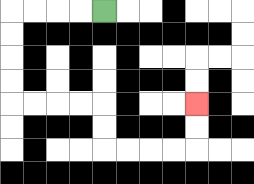{'start': '[4, 0]', 'end': '[8, 4]', 'path_directions': 'L,L,L,L,D,D,D,D,R,R,R,R,D,D,R,R,R,R,U,U', 'path_coordinates': '[[4, 0], [3, 0], [2, 0], [1, 0], [0, 0], [0, 1], [0, 2], [0, 3], [0, 4], [1, 4], [2, 4], [3, 4], [4, 4], [4, 5], [4, 6], [5, 6], [6, 6], [7, 6], [8, 6], [8, 5], [8, 4]]'}